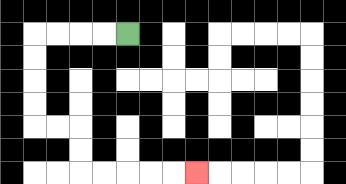{'start': '[5, 1]', 'end': '[8, 7]', 'path_directions': 'L,L,L,L,D,D,D,D,R,R,D,D,R,R,R,R,R', 'path_coordinates': '[[5, 1], [4, 1], [3, 1], [2, 1], [1, 1], [1, 2], [1, 3], [1, 4], [1, 5], [2, 5], [3, 5], [3, 6], [3, 7], [4, 7], [5, 7], [6, 7], [7, 7], [8, 7]]'}